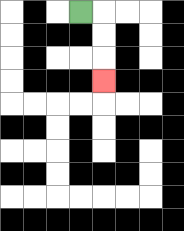{'start': '[3, 0]', 'end': '[4, 3]', 'path_directions': 'R,D,D,D', 'path_coordinates': '[[3, 0], [4, 0], [4, 1], [4, 2], [4, 3]]'}